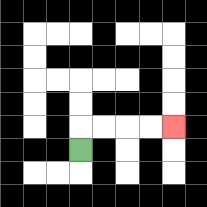{'start': '[3, 6]', 'end': '[7, 5]', 'path_directions': 'U,R,R,R,R', 'path_coordinates': '[[3, 6], [3, 5], [4, 5], [5, 5], [6, 5], [7, 5]]'}